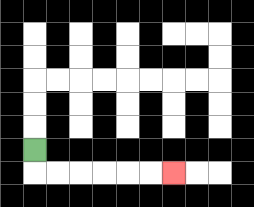{'start': '[1, 6]', 'end': '[7, 7]', 'path_directions': 'D,R,R,R,R,R,R', 'path_coordinates': '[[1, 6], [1, 7], [2, 7], [3, 7], [4, 7], [5, 7], [6, 7], [7, 7]]'}